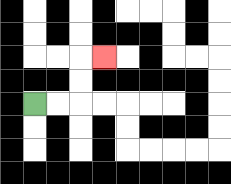{'start': '[1, 4]', 'end': '[4, 2]', 'path_directions': 'R,R,U,U,R', 'path_coordinates': '[[1, 4], [2, 4], [3, 4], [3, 3], [3, 2], [4, 2]]'}